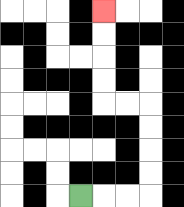{'start': '[3, 8]', 'end': '[4, 0]', 'path_directions': 'R,R,R,U,U,U,U,L,L,U,U,U,U', 'path_coordinates': '[[3, 8], [4, 8], [5, 8], [6, 8], [6, 7], [6, 6], [6, 5], [6, 4], [5, 4], [4, 4], [4, 3], [4, 2], [4, 1], [4, 0]]'}